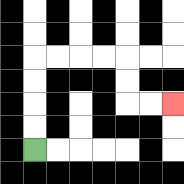{'start': '[1, 6]', 'end': '[7, 4]', 'path_directions': 'U,U,U,U,R,R,R,R,D,D,R,R', 'path_coordinates': '[[1, 6], [1, 5], [1, 4], [1, 3], [1, 2], [2, 2], [3, 2], [4, 2], [5, 2], [5, 3], [5, 4], [6, 4], [7, 4]]'}